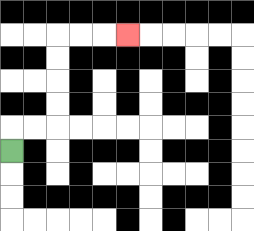{'start': '[0, 6]', 'end': '[5, 1]', 'path_directions': 'U,R,R,U,U,U,U,R,R,R', 'path_coordinates': '[[0, 6], [0, 5], [1, 5], [2, 5], [2, 4], [2, 3], [2, 2], [2, 1], [3, 1], [4, 1], [5, 1]]'}